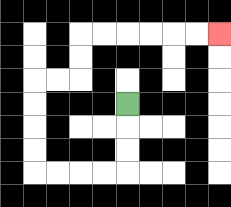{'start': '[5, 4]', 'end': '[9, 1]', 'path_directions': 'D,D,D,L,L,L,L,U,U,U,U,R,R,U,U,R,R,R,R,R,R', 'path_coordinates': '[[5, 4], [5, 5], [5, 6], [5, 7], [4, 7], [3, 7], [2, 7], [1, 7], [1, 6], [1, 5], [1, 4], [1, 3], [2, 3], [3, 3], [3, 2], [3, 1], [4, 1], [5, 1], [6, 1], [7, 1], [8, 1], [9, 1]]'}